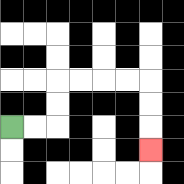{'start': '[0, 5]', 'end': '[6, 6]', 'path_directions': 'R,R,U,U,R,R,R,R,D,D,D', 'path_coordinates': '[[0, 5], [1, 5], [2, 5], [2, 4], [2, 3], [3, 3], [4, 3], [5, 3], [6, 3], [6, 4], [6, 5], [6, 6]]'}